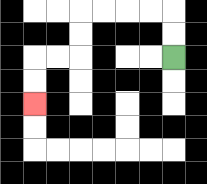{'start': '[7, 2]', 'end': '[1, 4]', 'path_directions': 'U,U,L,L,L,L,D,D,L,L,D,D', 'path_coordinates': '[[7, 2], [7, 1], [7, 0], [6, 0], [5, 0], [4, 0], [3, 0], [3, 1], [3, 2], [2, 2], [1, 2], [1, 3], [1, 4]]'}